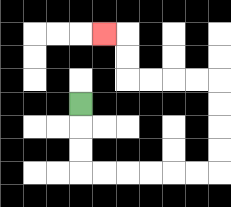{'start': '[3, 4]', 'end': '[4, 1]', 'path_directions': 'D,D,D,R,R,R,R,R,R,U,U,U,U,L,L,L,L,U,U,L', 'path_coordinates': '[[3, 4], [3, 5], [3, 6], [3, 7], [4, 7], [5, 7], [6, 7], [7, 7], [8, 7], [9, 7], [9, 6], [9, 5], [9, 4], [9, 3], [8, 3], [7, 3], [6, 3], [5, 3], [5, 2], [5, 1], [4, 1]]'}